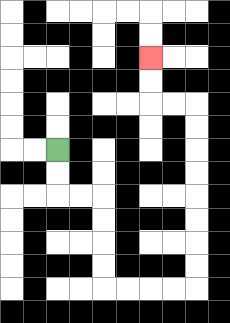{'start': '[2, 6]', 'end': '[6, 2]', 'path_directions': 'D,D,R,R,D,D,D,D,R,R,R,R,U,U,U,U,U,U,U,U,L,L,U,U', 'path_coordinates': '[[2, 6], [2, 7], [2, 8], [3, 8], [4, 8], [4, 9], [4, 10], [4, 11], [4, 12], [5, 12], [6, 12], [7, 12], [8, 12], [8, 11], [8, 10], [8, 9], [8, 8], [8, 7], [8, 6], [8, 5], [8, 4], [7, 4], [6, 4], [6, 3], [6, 2]]'}